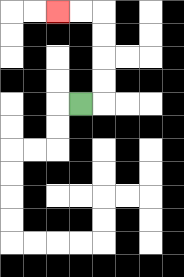{'start': '[3, 4]', 'end': '[2, 0]', 'path_directions': 'R,U,U,U,U,L,L', 'path_coordinates': '[[3, 4], [4, 4], [4, 3], [4, 2], [4, 1], [4, 0], [3, 0], [2, 0]]'}